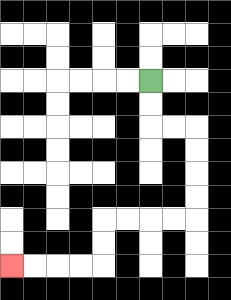{'start': '[6, 3]', 'end': '[0, 11]', 'path_directions': 'D,D,R,R,D,D,D,D,L,L,L,L,D,D,L,L,L,L', 'path_coordinates': '[[6, 3], [6, 4], [6, 5], [7, 5], [8, 5], [8, 6], [8, 7], [8, 8], [8, 9], [7, 9], [6, 9], [5, 9], [4, 9], [4, 10], [4, 11], [3, 11], [2, 11], [1, 11], [0, 11]]'}